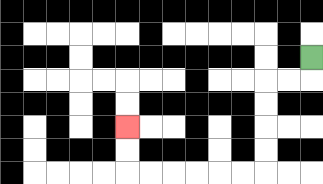{'start': '[13, 2]', 'end': '[5, 5]', 'path_directions': 'D,L,L,D,D,D,D,L,L,L,L,L,L,U,U', 'path_coordinates': '[[13, 2], [13, 3], [12, 3], [11, 3], [11, 4], [11, 5], [11, 6], [11, 7], [10, 7], [9, 7], [8, 7], [7, 7], [6, 7], [5, 7], [5, 6], [5, 5]]'}